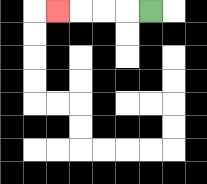{'start': '[6, 0]', 'end': '[2, 0]', 'path_directions': 'L,L,L,L', 'path_coordinates': '[[6, 0], [5, 0], [4, 0], [3, 0], [2, 0]]'}